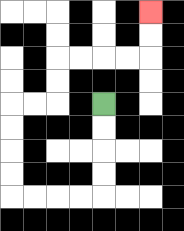{'start': '[4, 4]', 'end': '[6, 0]', 'path_directions': 'D,D,D,D,L,L,L,L,U,U,U,U,R,R,U,U,R,R,R,R,U,U', 'path_coordinates': '[[4, 4], [4, 5], [4, 6], [4, 7], [4, 8], [3, 8], [2, 8], [1, 8], [0, 8], [0, 7], [0, 6], [0, 5], [0, 4], [1, 4], [2, 4], [2, 3], [2, 2], [3, 2], [4, 2], [5, 2], [6, 2], [6, 1], [6, 0]]'}